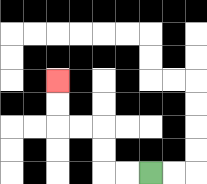{'start': '[6, 7]', 'end': '[2, 3]', 'path_directions': 'L,L,U,U,L,L,U,U', 'path_coordinates': '[[6, 7], [5, 7], [4, 7], [4, 6], [4, 5], [3, 5], [2, 5], [2, 4], [2, 3]]'}